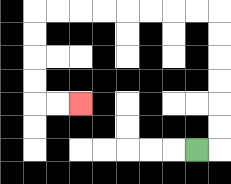{'start': '[8, 6]', 'end': '[3, 4]', 'path_directions': 'R,U,U,U,U,U,U,L,L,L,L,L,L,L,L,D,D,D,D,R,R', 'path_coordinates': '[[8, 6], [9, 6], [9, 5], [9, 4], [9, 3], [9, 2], [9, 1], [9, 0], [8, 0], [7, 0], [6, 0], [5, 0], [4, 0], [3, 0], [2, 0], [1, 0], [1, 1], [1, 2], [1, 3], [1, 4], [2, 4], [3, 4]]'}